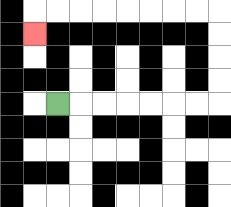{'start': '[2, 4]', 'end': '[1, 1]', 'path_directions': 'R,R,R,R,R,R,R,U,U,U,U,L,L,L,L,L,L,L,L,D', 'path_coordinates': '[[2, 4], [3, 4], [4, 4], [5, 4], [6, 4], [7, 4], [8, 4], [9, 4], [9, 3], [9, 2], [9, 1], [9, 0], [8, 0], [7, 0], [6, 0], [5, 0], [4, 0], [3, 0], [2, 0], [1, 0], [1, 1]]'}